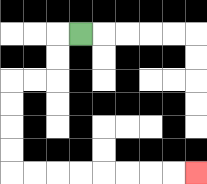{'start': '[3, 1]', 'end': '[8, 7]', 'path_directions': 'L,D,D,L,L,D,D,D,D,R,R,R,R,R,R,R,R', 'path_coordinates': '[[3, 1], [2, 1], [2, 2], [2, 3], [1, 3], [0, 3], [0, 4], [0, 5], [0, 6], [0, 7], [1, 7], [2, 7], [3, 7], [4, 7], [5, 7], [6, 7], [7, 7], [8, 7]]'}